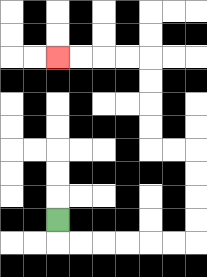{'start': '[2, 9]', 'end': '[2, 2]', 'path_directions': 'D,R,R,R,R,R,R,U,U,U,U,L,L,U,U,U,U,L,L,L,L', 'path_coordinates': '[[2, 9], [2, 10], [3, 10], [4, 10], [5, 10], [6, 10], [7, 10], [8, 10], [8, 9], [8, 8], [8, 7], [8, 6], [7, 6], [6, 6], [6, 5], [6, 4], [6, 3], [6, 2], [5, 2], [4, 2], [3, 2], [2, 2]]'}